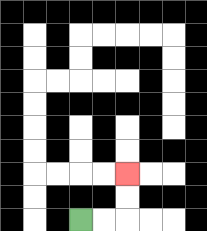{'start': '[3, 9]', 'end': '[5, 7]', 'path_directions': 'R,R,U,U', 'path_coordinates': '[[3, 9], [4, 9], [5, 9], [5, 8], [5, 7]]'}